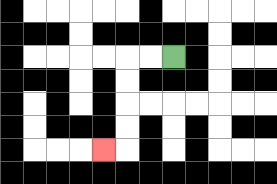{'start': '[7, 2]', 'end': '[4, 6]', 'path_directions': 'L,L,D,D,D,D,L', 'path_coordinates': '[[7, 2], [6, 2], [5, 2], [5, 3], [5, 4], [5, 5], [5, 6], [4, 6]]'}